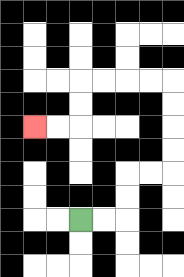{'start': '[3, 9]', 'end': '[1, 5]', 'path_directions': 'R,R,U,U,R,R,U,U,U,U,L,L,L,L,D,D,L,L', 'path_coordinates': '[[3, 9], [4, 9], [5, 9], [5, 8], [5, 7], [6, 7], [7, 7], [7, 6], [7, 5], [7, 4], [7, 3], [6, 3], [5, 3], [4, 3], [3, 3], [3, 4], [3, 5], [2, 5], [1, 5]]'}